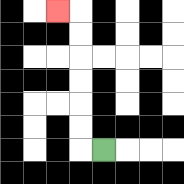{'start': '[4, 6]', 'end': '[2, 0]', 'path_directions': 'L,U,U,U,U,U,U,L', 'path_coordinates': '[[4, 6], [3, 6], [3, 5], [3, 4], [3, 3], [3, 2], [3, 1], [3, 0], [2, 0]]'}